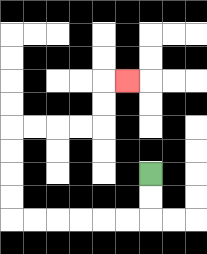{'start': '[6, 7]', 'end': '[5, 3]', 'path_directions': 'D,D,L,L,L,L,L,L,U,U,U,U,R,R,R,R,U,U,R', 'path_coordinates': '[[6, 7], [6, 8], [6, 9], [5, 9], [4, 9], [3, 9], [2, 9], [1, 9], [0, 9], [0, 8], [0, 7], [0, 6], [0, 5], [1, 5], [2, 5], [3, 5], [4, 5], [4, 4], [4, 3], [5, 3]]'}